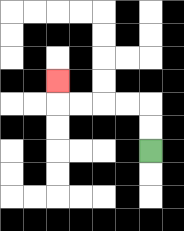{'start': '[6, 6]', 'end': '[2, 3]', 'path_directions': 'U,U,L,L,L,L,U', 'path_coordinates': '[[6, 6], [6, 5], [6, 4], [5, 4], [4, 4], [3, 4], [2, 4], [2, 3]]'}